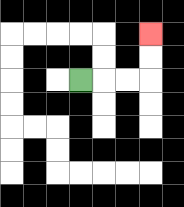{'start': '[3, 3]', 'end': '[6, 1]', 'path_directions': 'R,R,R,U,U', 'path_coordinates': '[[3, 3], [4, 3], [5, 3], [6, 3], [6, 2], [6, 1]]'}